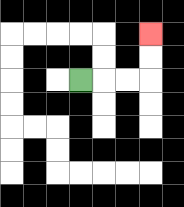{'start': '[3, 3]', 'end': '[6, 1]', 'path_directions': 'R,R,R,U,U', 'path_coordinates': '[[3, 3], [4, 3], [5, 3], [6, 3], [6, 2], [6, 1]]'}